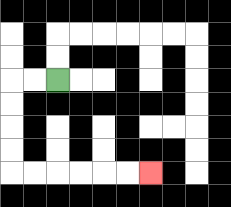{'start': '[2, 3]', 'end': '[6, 7]', 'path_directions': 'L,L,D,D,D,D,R,R,R,R,R,R', 'path_coordinates': '[[2, 3], [1, 3], [0, 3], [0, 4], [0, 5], [0, 6], [0, 7], [1, 7], [2, 7], [3, 7], [4, 7], [5, 7], [6, 7]]'}